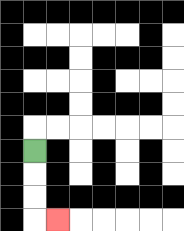{'start': '[1, 6]', 'end': '[2, 9]', 'path_directions': 'D,D,D,R', 'path_coordinates': '[[1, 6], [1, 7], [1, 8], [1, 9], [2, 9]]'}